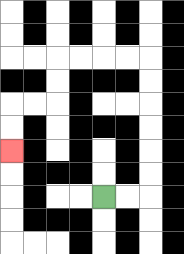{'start': '[4, 8]', 'end': '[0, 6]', 'path_directions': 'R,R,U,U,U,U,U,U,L,L,L,L,D,D,L,L,D,D', 'path_coordinates': '[[4, 8], [5, 8], [6, 8], [6, 7], [6, 6], [6, 5], [6, 4], [6, 3], [6, 2], [5, 2], [4, 2], [3, 2], [2, 2], [2, 3], [2, 4], [1, 4], [0, 4], [0, 5], [0, 6]]'}